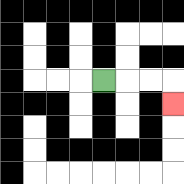{'start': '[4, 3]', 'end': '[7, 4]', 'path_directions': 'R,R,R,D', 'path_coordinates': '[[4, 3], [5, 3], [6, 3], [7, 3], [7, 4]]'}